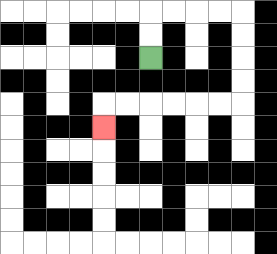{'start': '[6, 2]', 'end': '[4, 5]', 'path_directions': 'U,U,R,R,R,R,D,D,D,D,L,L,L,L,L,L,D', 'path_coordinates': '[[6, 2], [6, 1], [6, 0], [7, 0], [8, 0], [9, 0], [10, 0], [10, 1], [10, 2], [10, 3], [10, 4], [9, 4], [8, 4], [7, 4], [6, 4], [5, 4], [4, 4], [4, 5]]'}